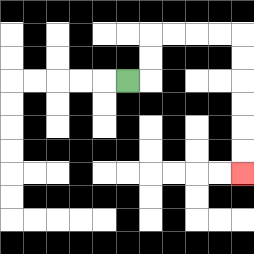{'start': '[5, 3]', 'end': '[10, 7]', 'path_directions': 'R,U,U,R,R,R,R,D,D,D,D,D,D', 'path_coordinates': '[[5, 3], [6, 3], [6, 2], [6, 1], [7, 1], [8, 1], [9, 1], [10, 1], [10, 2], [10, 3], [10, 4], [10, 5], [10, 6], [10, 7]]'}